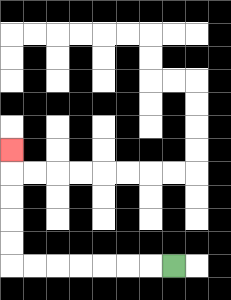{'start': '[7, 11]', 'end': '[0, 6]', 'path_directions': 'L,L,L,L,L,L,L,U,U,U,U,U', 'path_coordinates': '[[7, 11], [6, 11], [5, 11], [4, 11], [3, 11], [2, 11], [1, 11], [0, 11], [0, 10], [0, 9], [0, 8], [0, 7], [0, 6]]'}